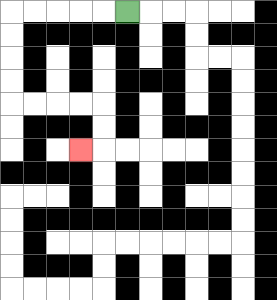{'start': '[5, 0]', 'end': '[3, 6]', 'path_directions': 'L,L,L,L,L,D,D,D,D,R,R,R,R,D,D,L', 'path_coordinates': '[[5, 0], [4, 0], [3, 0], [2, 0], [1, 0], [0, 0], [0, 1], [0, 2], [0, 3], [0, 4], [1, 4], [2, 4], [3, 4], [4, 4], [4, 5], [4, 6], [3, 6]]'}